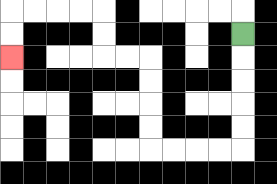{'start': '[10, 1]', 'end': '[0, 2]', 'path_directions': 'D,D,D,D,D,L,L,L,L,U,U,U,U,L,L,U,U,L,L,L,L,D,D', 'path_coordinates': '[[10, 1], [10, 2], [10, 3], [10, 4], [10, 5], [10, 6], [9, 6], [8, 6], [7, 6], [6, 6], [6, 5], [6, 4], [6, 3], [6, 2], [5, 2], [4, 2], [4, 1], [4, 0], [3, 0], [2, 0], [1, 0], [0, 0], [0, 1], [0, 2]]'}